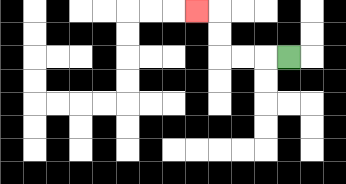{'start': '[12, 2]', 'end': '[8, 0]', 'path_directions': 'L,L,L,U,U,L', 'path_coordinates': '[[12, 2], [11, 2], [10, 2], [9, 2], [9, 1], [9, 0], [8, 0]]'}